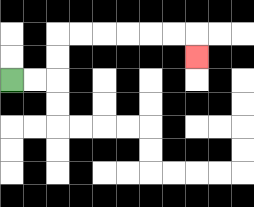{'start': '[0, 3]', 'end': '[8, 2]', 'path_directions': 'R,R,U,U,R,R,R,R,R,R,D', 'path_coordinates': '[[0, 3], [1, 3], [2, 3], [2, 2], [2, 1], [3, 1], [4, 1], [5, 1], [6, 1], [7, 1], [8, 1], [8, 2]]'}